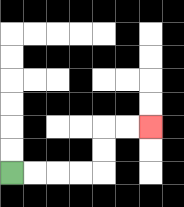{'start': '[0, 7]', 'end': '[6, 5]', 'path_directions': 'R,R,R,R,U,U,R,R', 'path_coordinates': '[[0, 7], [1, 7], [2, 7], [3, 7], [4, 7], [4, 6], [4, 5], [5, 5], [6, 5]]'}